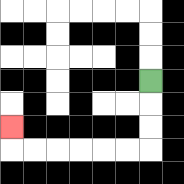{'start': '[6, 3]', 'end': '[0, 5]', 'path_directions': 'D,D,D,L,L,L,L,L,L,U', 'path_coordinates': '[[6, 3], [6, 4], [6, 5], [6, 6], [5, 6], [4, 6], [3, 6], [2, 6], [1, 6], [0, 6], [0, 5]]'}